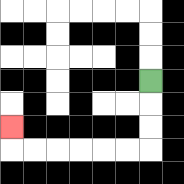{'start': '[6, 3]', 'end': '[0, 5]', 'path_directions': 'D,D,D,L,L,L,L,L,L,U', 'path_coordinates': '[[6, 3], [6, 4], [6, 5], [6, 6], [5, 6], [4, 6], [3, 6], [2, 6], [1, 6], [0, 6], [0, 5]]'}